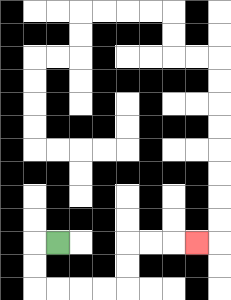{'start': '[2, 10]', 'end': '[8, 10]', 'path_directions': 'L,D,D,R,R,R,R,U,U,R,R,R', 'path_coordinates': '[[2, 10], [1, 10], [1, 11], [1, 12], [2, 12], [3, 12], [4, 12], [5, 12], [5, 11], [5, 10], [6, 10], [7, 10], [8, 10]]'}